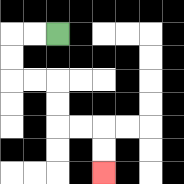{'start': '[2, 1]', 'end': '[4, 7]', 'path_directions': 'L,L,D,D,R,R,D,D,R,R,D,D', 'path_coordinates': '[[2, 1], [1, 1], [0, 1], [0, 2], [0, 3], [1, 3], [2, 3], [2, 4], [2, 5], [3, 5], [4, 5], [4, 6], [4, 7]]'}